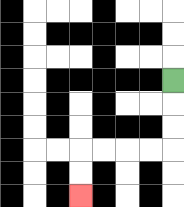{'start': '[7, 3]', 'end': '[3, 8]', 'path_directions': 'D,D,D,L,L,L,L,D,D', 'path_coordinates': '[[7, 3], [7, 4], [7, 5], [7, 6], [6, 6], [5, 6], [4, 6], [3, 6], [3, 7], [3, 8]]'}